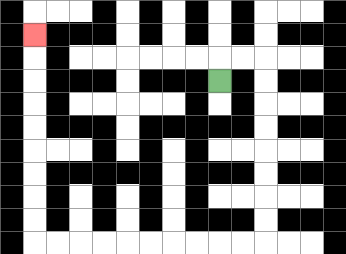{'start': '[9, 3]', 'end': '[1, 1]', 'path_directions': 'U,R,R,D,D,D,D,D,D,D,D,L,L,L,L,L,L,L,L,L,L,U,U,U,U,U,U,U,U,U', 'path_coordinates': '[[9, 3], [9, 2], [10, 2], [11, 2], [11, 3], [11, 4], [11, 5], [11, 6], [11, 7], [11, 8], [11, 9], [11, 10], [10, 10], [9, 10], [8, 10], [7, 10], [6, 10], [5, 10], [4, 10], [3, 10], [2, 10], [1, 10], [1, 9], [1, 8], [1, 7], [1, 6], [1, 5], [1, 4], [1, 3], [1, 2], [1, 1]]'}